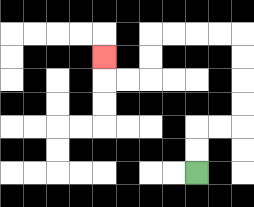{'start': '[8, 7]', 'end': '[4, 2]', 'path_directions': 'U,U,R,R,U,U,U,U,L,L,L,L,D,D,L,L,U', 'path_coordinates': '[[8, 7], [8, 6], [8, 5], [9, 5], [10, 5], [10, 4], [10, 3], [10, 2], [10, 1], [9, 1], [8, 1], [7, 1], [6, 1], [6, 2], [6, 3], [5, 3], [4, 3], [4, 2]]'}